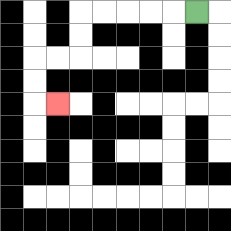{'start': '[8, 0]', 'end': '[2, 4]', 'path_directions': 'L,L,L,L,L,D,D,L,L,D,D,R', 'path_coordinates': '[[8, 0], [7, 0], [6, 0], [5, 0], [4, 0], [3, 0], [3, 1], [3, 2], [2, 2], [1, 2], [1, 3], [1, 4], [2, 4]]'}